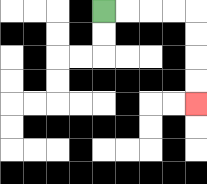{'start': '[4, 0]', 'end': '[8, 4]', 'path_directions': 'R,R,R,R,D,D,D,D', 'path_coordinates': '[[4, 0], [5, 0], [6, 0], [7, 0], [8, 0], [8, 1], [8, 2], [8, 3], [8, 4]]'}